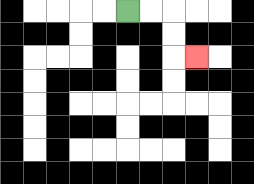{'start': '[5, 0]', 'end': '[8, 2]', 'path_directions': 'R,R,D,D,R', 'path_coordinates': '[[5, 0], [6, 0], [7, 0], [7, 1], [7, 2], [8, 2]]'}